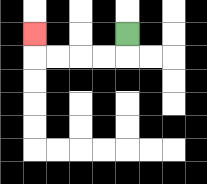{'start': '[5, 1]', 'end': '[1, 1]', 'path_directions': 'D,L,L,L,L,U', 'path_coordinates': '[[5, 1], [5, 2], [4, 2], [3, 2], [2, 2], [1, 2], [1, 1]]'}